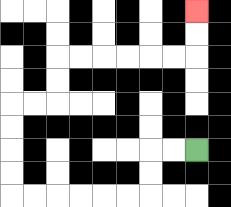{'start': '[8, 6]', 'end': '[8, 0]', 'path_directions': 'L,L,D,D,L,L,L,L,L,L,U,U,U,U,R,R,U,U,R,R,R,R,R,R,U,U', 'path_coordinates': '[[8, 6], [7, 6], [6, 6], [6, 7], [6, 8], [5, 8], [4, 8], [3, 8], [2, 8], [1, 8], [0, 8], [0, 7], [0, 6], [0, 5], [0, 4], [1, 4], [2, 4], [2, 3], [2, 2], [3, 2], [4, 2], [5, 2], [6, 2], [7, 2], [8, 2], [8, 1], [8, 0]]'}